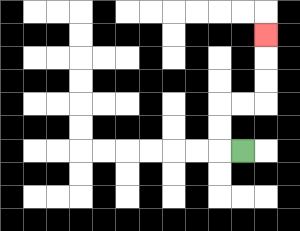{'start': '[10, 6]', 'end': '[11, 1]', 'path_directions': 'L,U,U,R,R,U,U,U', 'path_coordinates': '[[10, 6], [9, 6], [9, 5], [9, 4], [10, 4], [11, 4], [11, 3], [11, 2], [11, 1]]'}